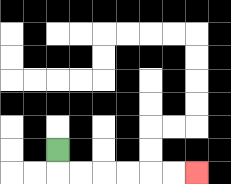{'start': '[2, 6]', 'end': '[8, 7]', 'path_directions': 'D,R,R,R,R,R,R', 'path_coordinates': '[[2, 6], [2, 7], [3, 7], [4, 7], [5, 7], [6, 7], [7, 7], [8, 7]]'}